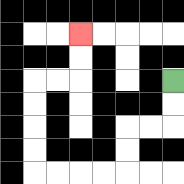{'start': '[7, 3]', 'end': '[3, 1]', 'path_directions': 'D,D,L,L,D,D,L,L,L,L,U,U,U,U,R,R,U,U', 'path_coordinates': '[[7, 3], [7, 4], [7, 5], [6, 5], [5, 5], [5, 6], [5, 7], [4, 7], [3, 7], [2, 7], [1, 7], [1, 6], [1, 5], [1, 4], [1, 3], [2, 3], [3, 3], [3, 2], [3, 1]]'}